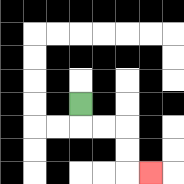{'start': '[3, 4]', 'end': '[6, 7]', 'path_directions': 'D,R,R,D,D,R', 'path_coordinates': '[[3, 4], [3, 5], [4, 5], [5, 5], [5, 6], [5, 7], [6, 7]]'}